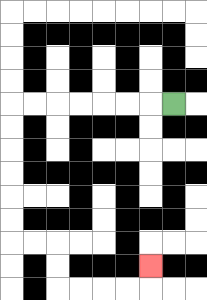{'start': '[7, 4]', 'end': '[6, 11]', 'path_directions': 'L,L,L,L,L,L,L,D,D,D,D,D,D,R,R,D,D,R,R,R,R,U', 'path_coordinates': '[[7, 4], [6, 4], [5, 4], [4, 4], [3, 4], [2, 4], [1, 4], [0, 4], [0, 5], [0, 6], [0, 7], [0, 8], [0, 9], [0, 10], [1, 10], [2, 10], [2, 11], [2, 12], [3, 12], [4, 12], [5, 12], [6, 12], [6, 11]]'}